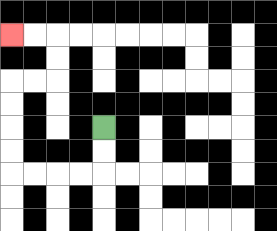{'start': '[4, 5]', 'end': '[0, 1]', 'path_directions': 'D,D,L,L,L,L,U,U,U,U,R,R,U,U,L,L', 'path_coordinates': '[[4, 5], [4, 6], [4, 7], [3, 7], [2, 7], [1, 7], [0, 7], [0, 6], [0, 5], [0, 4], [0, 3], [1, 3], [2, 3], [2, 2], [2, 1], [1, 1], [0, 1]]'}